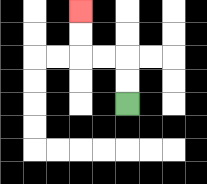{'start': '[5, 4]', 'end': '[3, 0]', 'path_directions': 'U,U,L,L,U,U', 'path_coordinates': '[[5, 4], [5, 3], [5, 2], [4, 2], [3, 2], [3, 1], [3, 0]]'}